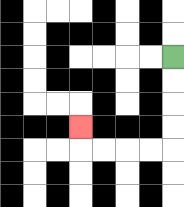{'start': '[7, 2]', 'end': '[3, 5]', 'path_directions': 'D,D,D,D,L,L,L,L,U', 'path_coordinates': '[[7, 2], [7, 3], [7, 4], [7, 5], [7, 6], [6, 6], [5, 6], [4, 6], [3, 6], [3, 5]]'}